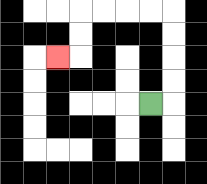{'start': '[6, 4]', 'end': '[2, 2]', 'path_directions': 'R,U,U,U,U,L,L,L,L,D,D,L', 'path_coordinates': '[[6, 4], [7, 4], [7, 3], [7, 2], [7, 1], [7, 0], [6, 0], [5, 0], [4, 0], [3, 0], [3, 1], [3, 2], [2, 2]]'}